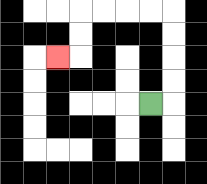{'start': '[6, 4]', 'end': '[2, 2]', 'path_directions': 'R,U,U,U,U,L,L,L,L,D,D,L', 'path_coordinates': '[[6, 4], [7, 4], [7, 3], [7, 2], [7, 1], [7, 0], [6, 0], [5, 0], [4, 0], [3, 0], [3, 1], [3, 2], [2, 2]]'}